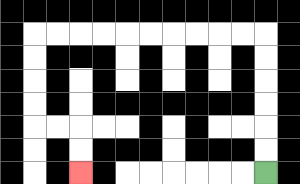{'start': '[11, 7]', 'end': '[3, 7]', 'path_directions': 'U,U,U,U,U,U,L,L,L,L,L,L,L,L,L,L,D,D,D,D,R,R,D,D', 'path_coordinates': '[[11, 7], [11, 6], [11, 5], [11, 4], [11, 3], [11, 2], [11, 1], [10, 1], [9, 1], [8, 1], [7, 1], [6, 1], [5, 1], [4, 1], [3, 1], [2, 1], [1, 1], [1, 2], [1, 3], [1, 4], [1, 5], [2, 5], [3, 5], [3, 6], [3, 7]]'}